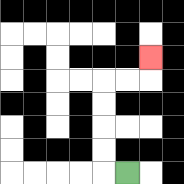{'start': '[5, 7]', 'end': '[6, 2]', 'path_directions': 'L,U,U,U,U,R,R,U', 'path_coordinates': '[[5, 7], [4, 7], [4, 6], [4, 5], [4, 4], [4, 3], [5, 3], [6, 3], [6, 2]]'}